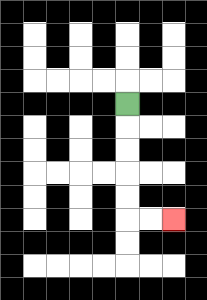{'start': '[5, 4]', 'end': '[7, 9]', 'path_directions': 'D,D,D,D,D,R,R', 'path_coordinates': '[[5, 4], [5, 5], [5, 6], [5, 7], [5, 8], [5, 9], [6, 9], [7, 9]]'}